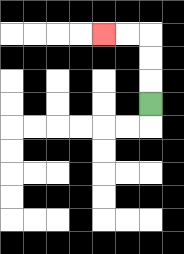{'start': '[6, 4]', 'end': '[4, 1]', 'path_directions': 'U,U,U,L,L', 'path_coordinates': '[[6, 4], [6, 3], [6, 2], [6, 1], [5, 1], [4, 1]]'}